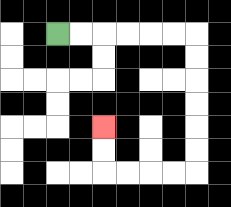{'start': '[2, 1]', 'end': '[4, 5]', 'path_directions': 'R,R,R,R,R,R,D,D,D,D,D,D,L,L,L,L,U,U', 'path_coordinates': '[[2, 1], [3, 1], [4, 1], [5, 1], [6, 1], [7, 1], [8, 1], [8, 2], [8, 3], [8, 4], [8, 5], [8, 6], [8, 7], [7, 7], [6, 7], [5, 7], [4, 7], [4, 6], [4, 5]]'}